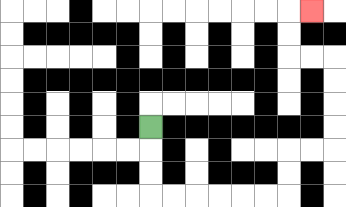{'start': '[6, 5]', 'end': '[13, 0]', 'path_directions': 'D,D,D,R,R,R,R,R,R,U,U,R,R,U,U,U,U,L,L,U,U,R', 'path_coordinates': '[[6, 5], [6, 6], [6, 7], [6, 8], [7, 8], [8, 8], [9, 8], [10, 8], [11, 8], [12, 8], [12, 7], [12, 6], [13, 6], [14, 6], [14, 5], [14, 4], [14, 3], [14, 2], [13, 2], [12, 2], [12, 1], [12, 0], [13, 0]]'}